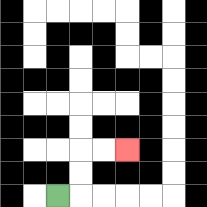{'start': '[2, 8]', 'end': '[5, 6]', 'path_directions': 'R,U,U,R,R', 'path_coordinates': '[[2, 8], [3, 8], [3, 7], [3, 6], [4, 6], [5, 6]]'}